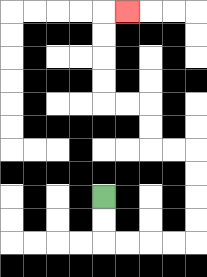{'start': '[4, 8]', 'end': '[5, 0]', 'path_directions': 'D,D,R,R,R,R,U,U,U,U,L,L,U,U,L,L,U,U,U,U,R', 'path_coordinates': '[[4, 8], [4, 9], [4, 10], [5, 10], [6, 10], [7, 10], [8, 10], [8, 9], [8, 8], [8, 7], [8, 6], [7, 6], [6, 6], [6, 5], [6, 4], [5, 4], [4, 4], [4, 3], [4, 2], [4, 1], [4, 0], [5, 0]]'}